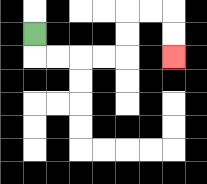{'start': '[1, 1]', 'end': '[7, 2]', 'path_directions': 'D,R,R,R,R,U,U,R,R,D,D', 'path_coordinates': '[[1, 1], [1, 2], [2, 2], [3, 2], [4, 2], [5, 2], [5, 1], [5, 0], [6, 0], [7, 0], [7, 1], [7, 2]]'}